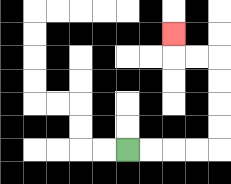{'start': '[5, 6]', 'end': '[7, 1]', 'path_directions': 'R,R,R,R,U,U,U,U,L,L,U', 'path_coordinates': '[[5, 6], [6, 6], [7, 6], [8, 6], [9, 6], [9, 5], [9, 4], [9, 3], [9, 2], [8, 2], [7, 2], [7, 1]]'}